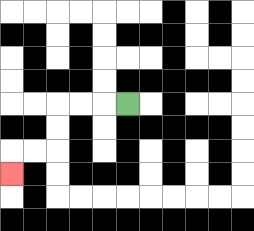{'start': '[5, 4]', 'end': '[0, 7]', 'path_directions': 'L,L,L,D,D,L,L,D', 'path_coordinates': '[[5, 4], [4, 4], [3, 4], [2, 4], [2, 5], [2, 6], [1, 6], [0, 6], [0, 7]]'}